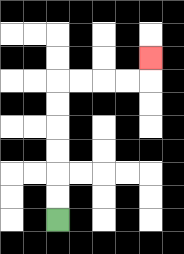{'start': '[2, 9]', 'end': '[6, 2]', 'path_directions': 'U,U,U,U,U,U,R,R,R,R,U', 'path_coordinates': '[[2, 9], [2, 8], [2, 7], [2, 6], [2, 5], [2, 4], [2, 3], [3, 3], [4, 3], [5, 3], [6, 3], [6, 2]]'}